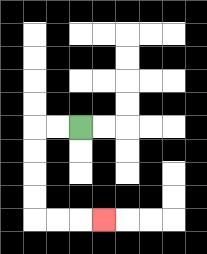{'start': '[3, 5]', 'end': '[4, 9]', 'path_directions': 'L,L,D,D,D,D,R,R,R', 'path_coordinates': '[[3, 5], [2, 5], [1, 5], [1, 6], [1, 7], [1, 8], [1, 9], [2, 9], [3, 9], [4, 9]]'}